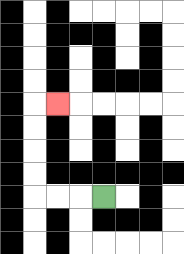{'start': '[4, 8]', 'end': '[2, 4]', 'path_directions': 'L,L,L,U,U,U,U,R', 'path_coordinates': '[[4, 8], [3, 8], [2, 8], [1, 8], [1, 7], [1, 6], [1, 5], [1, 4], [2, 4]]'}